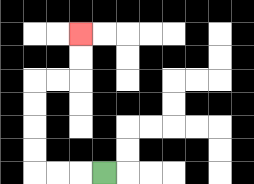{'start': '[4, 7]', 'end': '[3, 1]', 'path_directions': 'L,L,L,U,U,U,U,R,R,U,U', 'path_coordinates': '[[4, 7], [3, 7], [2, 7], [1, 7], [1, 6], [1, 5], [1, 4], [1, 3], [2, 3], [3, 3], [3, 2], [3, 1]]'}